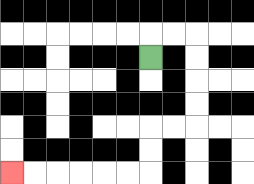{'start': '[6, 2]', 'end': '[0, 7]', 'path_directions': 'U,R,R,D,D,D,D,L,L,D,D,L,L,L,L,L,L', 'path_coordinates': '[[6, 2], [6, 1], [7, 1], [8, 1], [8, 2], [8, 3], [8, 4], [8, 5], [7, 5], [6, 5], [6, 6], [6, 7], [5, 7], [4, 7], [3, 7], [2, 7], [1, 7], [0, 7]]'}